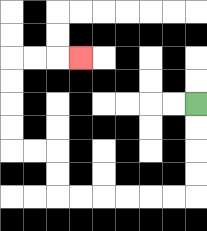{'start': '[8, 4]', 'end': '[3, 2]', 'path_directions': 'D,D,D,D,L,L,L,L,L,L,U,U,L,L,U,U,U,U,R,R,R', 'path_coordinates': '[[8, 4], [8, 5], [8, 6], [8, 7], [8, 8], [7, 8], [6, 8], [5, 8], [4, 8], [3, 8], [2, 8], [2, 7], [2, 6], [1, 6], [0, 6], [0, 5], [0, 4], [0, 3], [0, 2], [1, 2], [2, 2], [3, 2]]'}